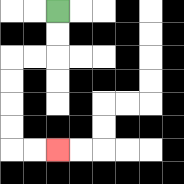{'start': '[2, 0]', 'end': '[2, 6]', 'path_directions': 'D,D,L,L,D,D,D,D,R,R', 'path_coordinates': '[[2, 0], [2, 1], [2, 2], [1, 2], [0, 2], [0, 3], [0, 4], [0, 5], [0, 6], [1, 6], [2, 6]]'}